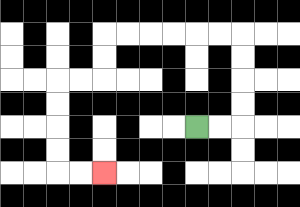{'start': '[8, 5]', 'end': '[4, 7]', 'path_directions': 'R,R,U,U,U,U,L,L,L,L,L,L,D,D,L,L,D,D,D,D,R,R', 'path_coordinates': '[[8, 5], [9, 5], [10, 5], [10, 4], [10, 3], [10, 2], [10, 1], [9, 1], [8, 1], [7, 1], [6, 1], [5, 1], [4, 1], [4, 2], [4, 3], [3, 3], [2, 3], [2, 4], [2, 5], [2, 6], [2, 7], [3, 7], [4, 7]]'}